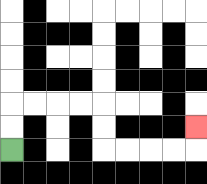{'start': '[0, 6]', 'end': '[8, 5]', 'path_directions': 'U,U,R,R,R,R,D,D,R,R,R,R,U', 'path_coordinates': '[[0, 6], [0, 5], [0, 4], [1, 4], [2, 4], [3, 4], [4, 4], [4, 5], [4, 6], [5, 6], [6, 6], [7, 6], [8, 6], [8, 5]]'}